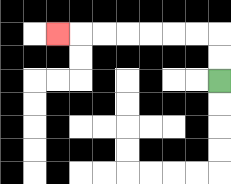{'start': '[9, 3]', 'end': '[2, 1]', 'path_directions': 'U,U,L,L,L,L,L,L,L', 'path_coordinates': '[[9, 3], [9, 2], [9, 1], [8, 1], [7, 1], [6, 1], [5, 1], [4, 1], [3, 1], [2, 1]]'}